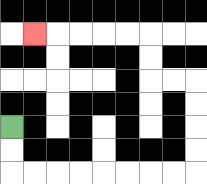{'start': '[0, 5]', 'end': '[1, 1]', 'path_directions': 'D,D,R,R,R,R,R,R,R,R,U,U,U,U,L,L,U,U,L,L,L,L,L', 'path_coordinates': '[[0, 5], [0, 6], [0, 7], [1, 7], [2, 7], [3, 7], [4, 7], [5, 7], [6, 7], [7, 7], [8, 7], [8, 6], [8, 5], [8, 4], [8, 3], [7, 3], [6, 3], [6, 2], [6, 1], [5, 1], [4, 1], [3, 1], [2, 1], [1, 1]]'}